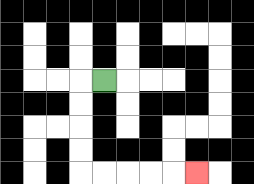{'start': '[4, 3]', 'end': '[8, 7]', 'path_directions': 'L,D,D,D,D,R,R,R,R,R', 'path_coordinates': '[[4, 3], [3, 3], [3, 4], [3, 5], [3, 6], [3, 7], [4, 7], [5, 7], [6, 7], [7, 7], [8, 7]]'}